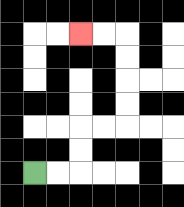{'start': '[1, 7]', 'end': '[3, 1]', 'path_directions': 'R,R,U,U,R,R,U,U,U,U,L,L', 'path_coordinates': '[[1, 7], [2, 7], [3, 7], [3, 6], [3, 5], [4, 5], [5, 5], [5, 4], [5, 3], [5, 2], [5, 1], [4, 1], [3, 1]]'}